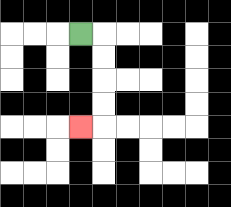{'start': '[3, 1]', 'end': '[3, 5]', 'path_directions': 'R,D,D,D,D,L', 'path_coordinates': '[[3, 1], [4, 1], [4, 2], [4, 3], [4, 4], [4, 5], [3, 5]]'}